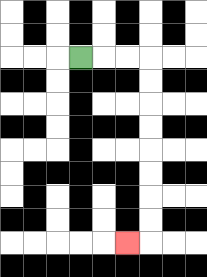{'start': '[3, 2]', 'end': '[5, 10]', 'path_directions': 'R,R,R,D,D,D,D,D,D,D,D,L', 'path_coordinates': '[[3, 2], [4, 2], [5, 2], [6, 2], [6, 3], [6, 4], [6, 5], [6, 6], [6, 7], [6, 8], [6, 9], [6, 10], [5, 10]]'}